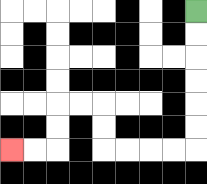{'start': '[8, 0]', 'end': '[0, 6]', 'path_directions': 'D,D,D,D,D,D,L,L,L,L,U,U,L,L,D,D,L,L', 'path_coordinates': '[[8, 0], [8, 1], [8, 2], [8, 3], [8, 4], [8, 5], [8, 6], [7, 6], [6, 6], [5, 6], [4, 6], [4, 5], [4, 4], [3, 4], [2, 4], [2, 5], [2, 6], [1, 6], [0, 6]]'}